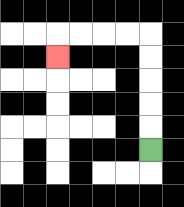{'start': '[6, 6]', 'end': '[2, 2]', 'path_directions': 'U,U,U,U,U,L,L,L,L,D', 'path_coordinates': '[[6, 6], [6, 5], [6, 4], [6, 3], [6, 2], [6, 1], [5, 1], [4, 1], [3, 1], [2, 1], [2, 2]]'}